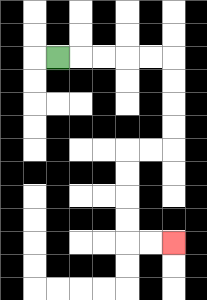{'start': '[2, 2]', 'end': '[7, 10]', 'path_directions': 'R,R,R,R,R,D,D,D,D,L,L,D,D,D,D,R,R', 'path_coordinates': '[[2, 2], [3, 2], [4, 2], [5, 2], [6, 2], [7, 2], [7, 3], [7, 4], [7, 5], [7, 6], [6, 6], [5, 6], [5, 7], [5, 8], [5, 9], [5, 10], [6, 10], [7, 10]]'}